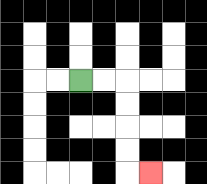{'start': '[3, 3]', 'end': '[6, 7]', 'path_directions': 'R,R,D,D,D,D,R', 'path_coordinates': '[[3, 3], [4, 3], [5, 3], [5, 4], [5, 5], [5, 6], [5, 7], [6, 7]]'}